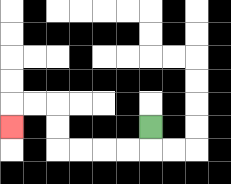{'start': '[6, 5]', 'end': '[0, 5]', 'path_directions': 'D,L,L,L,L,U,U,L,L,D', 'path_coordinates': '[[6, 5], [6, 6], [5, 6], [4, 6], [3, 6], [2, 6], [2, 5], [2, 4], [1, 4], [0, 4], [0, 5]]'}